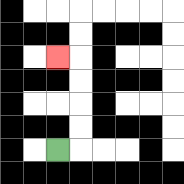{'start': '[2, 6]', 'end': '[2, 2]', 'path_directions': 'R,U,U,U,U,L', 'path_coordinates': '[[2, 6], [3, 6], [3, 5], [3, 4], [3, 3], [3, 2], [2, 2]]'}